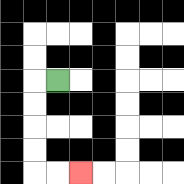{'start': '[2, 3]', 'end': '[3, 7]', 'path_directions': 'L,D,D,D,D,R,R', 'path_coordinates': '[[2, 3], [1, 3], [1, 4], [1, 5], [1, 6], [1, 7], [2, 7], [3, 7]]'}